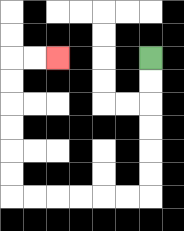{'start': '[6, 2]', 'end': '[2, 2]', 'path_directions': 'D,D,D,D,D,D,L,L,L,L,L,L,U,U,U,U,U,U,R,R', 'path_coordinates': '[[6, 2], [6, 3], [6, 4], [6, 5], [6, 6], [6, 7], [6, 8], [5, 8], [4, 8], [3, 8], [2, 8], [1, 8], [0, 8], [0, 7], [0, 6], [0, 5], [0, 4], [0, 3], [0, 2], [1, 2], [2, 2]]'}